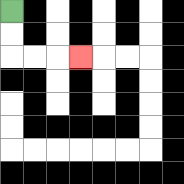{'start': '[0, 0]', 'end': '[3, 2]', 'path_directions': 'D,D,R,R,R', 'path_coordinates': '[[0, 0], [0, 1], [0, 2], [1, 2], [2, 2], [3, 2]]'}